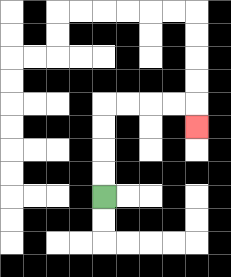{'start': '[4, 8]', 'end': '[8, 5]', 'path_directions': 'U,U,U,U,R,R,R,R,D', 'path_coordinates': '[[4, 8], [4, 7], [4, 6], [4, 5], [4, 4], [5, 4], [6, 4], [7, 4], [8, 4], [8, 5]]'}